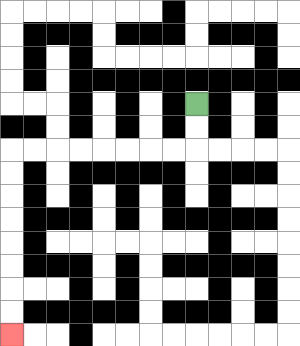{'start': '[8, 4]', 'end': '[0, 14]', 'path_directions': 'D,D,L,L,L,L,L,L,L,L,D,D,D,D,D,D,D,D', 'path_coordinates': '[[8, 4], [8, 5], [8, 6], [7, 6], [6, 6], [5, 6], [4, 6], [3, 6], [2, 6], [1, 6], [0, 6], [0, 7], [0, 8], [0, 9], [0, 10], [0, 11], [0, 12], [0, 13], [0, 14]]'}